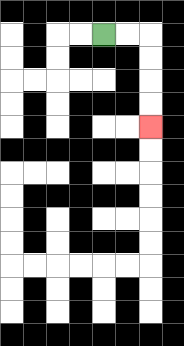{'start': '[4, 1]', 'end': '[6, 5]', 'path_directions': 'R,R,D,D,D,D', 'path_coordinates': '[[4, 1], [5, 1], [6, 1], [6, 2], [6, 3], [6, 4], [6, 5]]'}